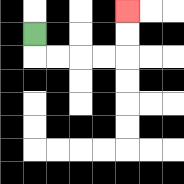{'start': '[1, 1]', 'end': '[5, 0]', 'path_directions': 'D,R,R,R,R,U,U', 'path_coordinates': '[[1, 1], [1, 2], [2, 2], [3, 2], [4, 2], [5, 2], [5, 1], [5, 0]]'}